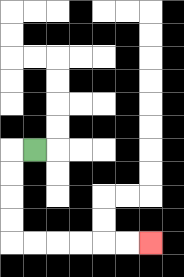{'start': '[1, 6]', 'end': '[6, 10]', 'path_directions': 'L,D,D,D,D,R,R,R,R,R,R', 'path_coordinates': '[[1, 6], [0, 6], [0, 7], [0, 8], [0, 9], [0, 10], [1, 10], [2, 10], [3, 10], [4, 10], [5, 10], [6, 10]]'}